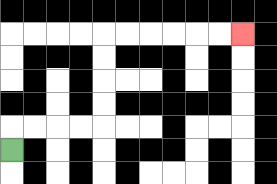{'start': '[0, 6]', 'end': '[10, 1]', 'path_directions': 'U,R,R,R,R,U,U,U,U,R,R,R,R,R,R', 'path_coordinates': '[[0, 6], [0, 5], [1, 5], [2, 5], [3, 5], [4, 5], [4, 4], [4, 3], [4, 2], [4, 1], [5, 1], [6, 1], [7, 1], [8, 1], [9, 1], [10, 1]]'}